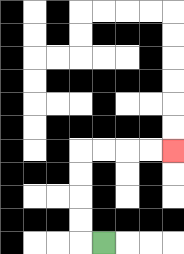{'start': '[4, 10]', 'end': '[7, 6]', 'path_directions': 'L,U,U,U,U,R,R,R,R', 'path_coordinates': '[[4, 10], [3, 10], [3, 9], [3, 8], [3, 7], [3, 6], [4, 6], [5, 6], [6, 6], [7, 6]]'}